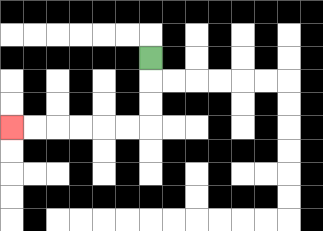{'start': '[6, 2]', 'end': '[0, 5]', 'path_directions': 'D,D,D,L,L,L,L,L,L', 'path_coordinates': '[[6, 2], [6, 3], [6, 4], [6, 5], [5, 5], [4, 5], [3, 5], [2, 5], [1, 5], [0, 5]]'}